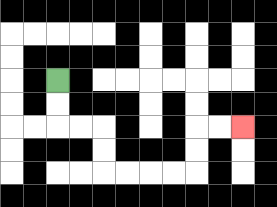{'start': '[2, 3]', 'end': '[10, 5]', 'path_directions': 'D,D,R,R,D,D,R,R,R,R,U,U,R,R', 'path_coordinates': '[[2, 3], [2, 4], [2, 5], [3, 5], [4, 5], [4, 6], [4, 7], [5, 7], [6, 7], [7, 7], [8, 7], [8, 6], [8, 5], [9, 5], [10, 5]]'}